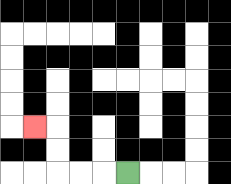{'start': '[5, 7]', 'end': '[1, 5]', 'path_directions': 'L,L,L,U,U,L', 'path_coordinates': '[[5, 7], [4, 7], [3, 7], [2, 7], [2, 6], [2, 5], [1, 5]]'}